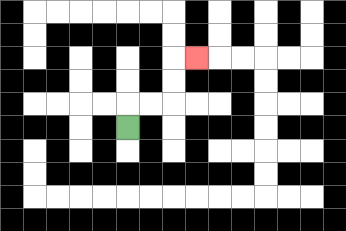{'start': '[5, 5]', 'end': '[8, 2]', 'path_directions': 'U,R,R,U,U,R', 'path_coordinates': '[[5, 5], [5, 4], [6, 4], [7, 4], [7, 3], [7, 2], [8, 2]]'}